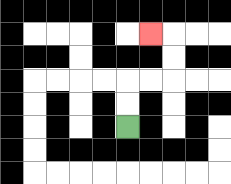{'start': '[5, 5]', 'end': '[6, 1]', 'path_directions': 'U,U,R,R,U,U,L', 'path_coordinates': '[[5, 5], [5, 4], [5, 3], [6, 3], [7, 3], [7, 2], [7, 1], [6, 1]]'}